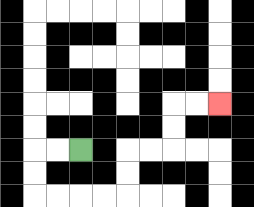{'start': '[3, 6]', 'end': '[9, 4]', 'path_directions': 'L,L,D,D,R,R,R,R,U,U,R,R,U,U,R,R', 'path_coordinates': '[[3, 6], [2, 6], [1, 6], [1, 7], [1, 8], [2, 8], [3, 8], [4, 8], [5, 8], [5, 7], [5, 6], [6, 6], [7, 6], [7, 5], [7, 4], [8, 4], [9, 4]]'}